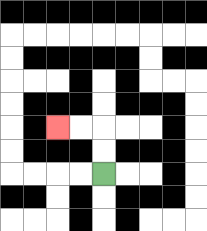{'start': '[4, 7]', 'end': '[2, 5]', 'path_directions': 'U,U,L,L', 'path_coordinates': '[[4, 7], [4, 6], [4, 5], [3, 5], [2, 5]]'}